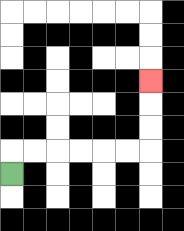{'start': '[0, 7]', 'end': '[6, 3]', 'path_directions': 'U,R,R,R,R,R,R,U,U,U', 'path_coordinates': '[[0, 7], [0, 6], [1, 6], [2, 6], [3, 6], [4, 6], [5, 6], [6, 6], [6, 5], [6, 4], [6, 3]]'}